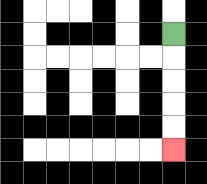{'start': '[7, 1]', 'end': '[7, 6]', 'path_directions': 'D,D,D,D,D', 'path_coordinates': '[[7, 1], [7, 2], [7, 3], [7, 4], [7, 5], [7, 6]]'}